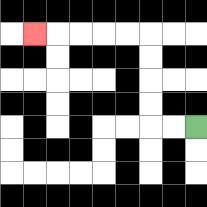{'start': '[8, 5]', 'end': '[1, 1]', 'path_directions': 'L,L,U,U,U,U,L,L,L,L,L', 'path_coordinates': '[[8, 5], [7, 5], [6, 5], [6, 4], [6, 3], [6, 2], [6, 1], [5, 1], [4, 1], [3, 1], [2, 1], [1, 1]]'}